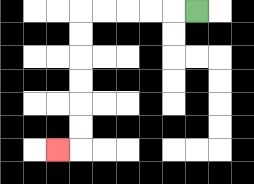{'start': '[8, 0]', 'end': '[2, 6]', 'path_directions': 'L,L,L,L,L,D,D,D,D,D,D,L', 'path_coordinates': '[[8, 0], [7, 0], [6, 0], [5, 0], [4, 0], [3, 0], [3, 1], [3, 2], [3, 3], [3, 4], [3, 5], [3, 6], [2, 6]]'}